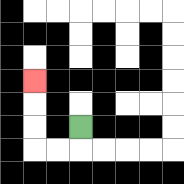{'start': '[3, 5]', 'end': '[1, 3]', 'path_directions': 'D,L,L,U,U,U', 'path_coordinates': '[[3, 5], [3, 6], [2, 6], [1, 6], [1, 5], [1, 4], [1, 3]]'}